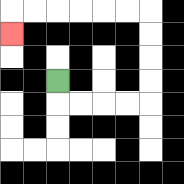{'start': '[2, 3]', 'end': '[0, 1]', 'path_directions': 'D,R,R,R,R,U,U,U,U,L,L,L,L,L,L,D', 'path_coordinates': '[[2, 3], [2, 4], [3, 4], [4, 4], [5, 4], [6, 4], [6, 3], [6, 2], [6, 1], [6, 0], [5, 0], [4, 0], [3, 0], [2, 0], [1, 0], [0, 0], [0, 1]]'}